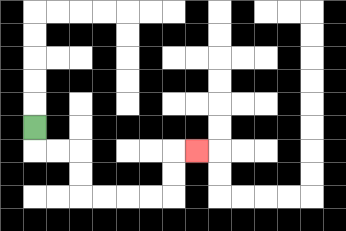{'start': '[1, 5]', 'end': '[8, 6]', 'path_directions': 'D,R,R,D,D,R,R,R,R,U,U,R', 'path_coordinates': '[[1, 5], [1, 6], [2, 6], [3, 6], [3, 7], [3, 8], [4, 8], [5, 8], [6, 8], [7, 8], [7, 7], [7, 6], [8, 6]]'}